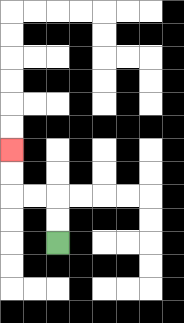{'start': '[2, 10]', 'end': '[0, 6]', 'path_directions': 'U,U,L,L,U,U', 'path_coordinates': '[[2, 10], [2, 9], [2, 8], [1, 8], [0, 8], [0, 7], [0, 6]]'}